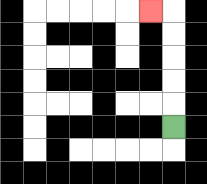{'start': '[7, 5]', 'end': '[6, 0]', 'path_directions': 'U,U,U,U,U,L', 'path_coordinates': '[[7, 5], [7, 4], [7, 3], [7, 2], [7, 1], [7, 0], [6, 0]]'}